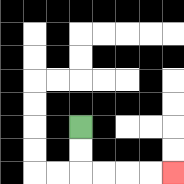{'start': '[3, 5]', 'end': '[7, 7]', 'path_directions': 'D,D,R,R,R,R', 'path_coordinates': '[[3, 5], [3, 6], [3, 7], [4, 7], [5, 7], [6, 7], [7, 7]]'}